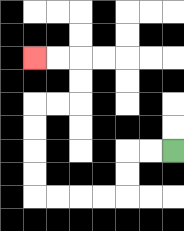{'start': '[7, 6]', 'end': '[1, 2]', 'path_directions': 'L,L,D,D,L,L,L,L,U,U,U,U,R,R,U,U,L,L', 'path_coordinates': '[[7, 6], [6, 6], [5, 6], [5, 7], [5, 8], [4, 8], [3, 8], [2, 8], [1, 8], [1, 7], [1, 6], [1, 5], [1, 4], [2, 4], [3, 4], [3, 3], [3, 2], [2, 2], [1, 2]]'}